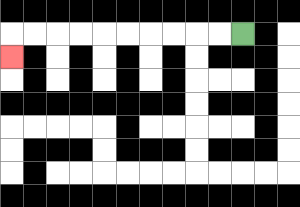{'start': '[10, 1]', 'end': '[0, 2]', 'path_directions': 'L,L,L,L,L,L,L,L,L,L,D', 'path_coordinates': '[[10, 1], [9, 1], [8, 1], [7, 1], [6, 1], [5, 1], [4, 1], [3, 1], [2, 1], [1, 1], [0, 1], [0, 2]]'}